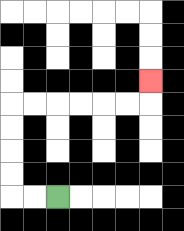{'start': '[2, 8]', 'end': '[6, 3]', 'path_directions': 'L,L,U,U,U,U,R,R,R,R,R,R,U', 'path_coordinates': '[[2, 8], [1, 8], [0, 8], [0, 7], [0, 6], [0, 5], [0, 4], [1, 4], [2, 4], [3, 4], [4, 4], [5, 4], [6, 4], [6, 3]]'}